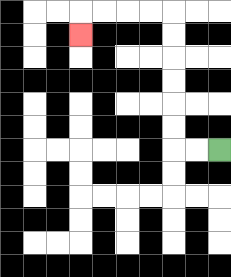{'start': '[9, 6]', 'end': '[3, 1]', 'path_directions': 'L,L,U,U,U,U,U,U,L,L,L,L,D', 'path_coordinates': '[[9, 6], [8, 6], [7, 6], [7, 5], [7, 4], [7, 3], [7, 2], [7, 1], [7, 0], [6, 0], [5, 0], [4, 0], [3, 0], [3, 1]]'}